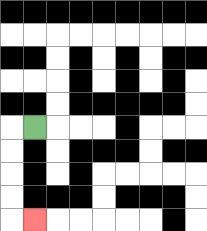{'start': '[1, 5]', 'end': '[1, 9]', 'path_directions': 'L,D,D,D,D,R', 'path_coordinates': '[[1, 5], [0, 5], [0, 6], [0, 7], [0, 8], [0, 9], [1, 9]]'}